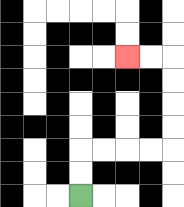{'start': '[3, 8]', 'end': '[5, 2]', 'path_directions': 'U,U,R,R,R,R,U,U,U,U,L,L', 'path_coordinates': '[[3, 8], [3, 7], [3, 6], [4, 6], [5, 6], [6, 6], [7, 6], [7, 5], [7, 4], [7, 3], [7, 2], [6, 2], [5, 2]]'}